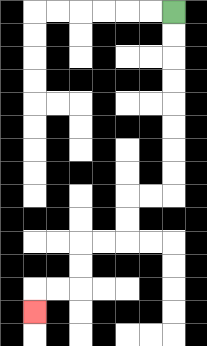{'start': '[7, 0]', 'end': '[1, 13]', 'path_directions': 'D,D,D,D,D,D,D,D,L,L,D,D,L,L,D,D,L,L,D', 'path_coordinates': '[[7, 0], [7, 1], [7, 2], [7, 3], [7, 4], [7, 5], [7, 6], [7, 7], [7, 8], [6, 8], [5, 8], [5, 9], [5, 10], [4, 10], [3, 10], [3, 11], [3, 12], [2, 12], [1, 12], [1, 13]]'}